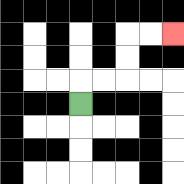{'start': '[3, 4]', 'end': '[7, 1]', 'path_directions': 'U,R,R,U,U,R,R', 'path_coordinates': '[[3, 4], [3, 3], [4, 3], [5, 3], [5, 2], [5, 1], [6, 1], [7, 1]]'}